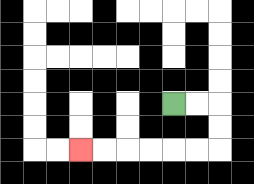{'start': '[7, 4]', 'end': '[3, 6]', 'path_directions': 'R,R,D,D,L,L,L,L,L,L', 'path_coordinates': '[[7, 4], [8, 4], [9, 4], [9, 5], [9, 6], [8, 6], [7, 6], [6, 6], [5, 6], [4, 6], [3, 6]]'}